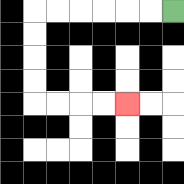{'start': '[7, 0]', 'end': '[5, 4]', 'path_directions': 'L,L,L,L,L,L,D,D,D,D,R,R,R,R', 'path_coordinates': '[[7, 0], [6, 0], [5, 0], [4, 0], [3, 0], [2, 0], [1, 0], [1, 1], [1, 2], [1, 3], [1, 4], [2, 4], [3, 4], [4, 4], [5, 4]]'}